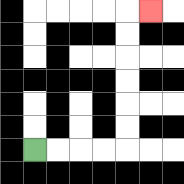{'start': '[1, 6]', 'end': '[6, 0]', 'path_directions': 'R,R,R,R,U,U,U,U,U,U,R', 'path_coordinates': '[[1, 6], [2, 6], [3, 6], [4, 6], [5, 6], [5, 5], [5, 4], [5, 3], [5, 2], [5, 1], [5, 0], [6, 0]]'}